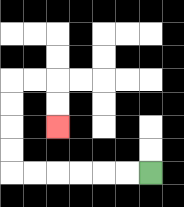{'start': '[6, 7]', 'end': '[2, 5]', 'path_directions': 'L,L,L,L,L,L,U,U,U,U,R,R,D,D', 'path_coordinates': '[[6, 7], [5, 7], [4, 7], [3, 7], [2, 7], [1, 7], [0, 7], [0, 6], [0, 5], [0, 4], [0, 3], [1, 3], [2, 3], [2, 4], [2, 5]]'}